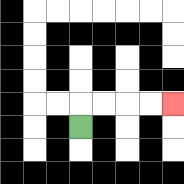{'start': '[3, 5]', 'end': '[7, 4]', 'path_directions': 'U,R,R,R,R', 'path_coordinates': '[[3, 5], [3, 4], [4, 4], [5, 4], [6, 4], [7, 4]]'}